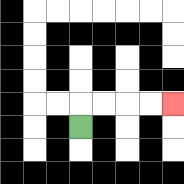{'start': '[3, 5]', 'end': '[7, 4]', 'path_directions': 'U,R,R,R,R', 'path_coordinates': '[[3, 5], [3, 4], [4, 4], [5, 4], [6, 4], [7, 4]]'}